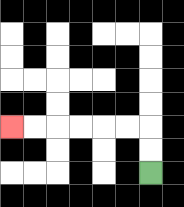{'start': '[6, 7]', 'end': '[0, 5]', 'path_directions': 'U,U,L,L,L,L,L,L', 'path_coordinates': '[[6, 7], [6, 6], [6, 5], [5, 5], [4, 5], [3, 5], [2, 5], [1, 5], [0, 5]]'}